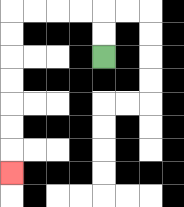{'start': '[4, 2]', 'end': '[0, 7]', 'path_directions': 'U,U,L,L,L,L,D,D,D,D,D,D,D', 'path_coordinates': '[[4, 2], [4, 1], [4, 0], [3, 0], [2, 0], [1, 0], [0, 0], [0, 1], [0, 2], [0, 3], [0, 4], [0, 5], [0, 6], [0, 7]]'}